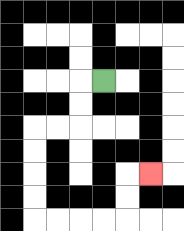{'start': '[4, 3]', 'end': '[6, 7]', 'path_directions': 'L,D,D,L,L,D,D,D,D,R,R,R,R,U,U,R', 'path_coordinates': '[[4, 3], [3, 3], [3, 4], [3, 5], [2, 5], [1, 5], [1, 6], [1, 7], [1, 8], [1, 9], [2, 9], [3, 9], [4, 9], [5, 9], [5, 8], [5, 7], [6, 7]]'}